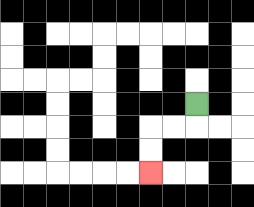{'start': '[8, 4]', 'end': '[6, 7]', 'path_directions': 'D,L,L,D,D', 'path_coordinates': '[[8, 4], [8, 5], [7, 5], [6, 5], [6, 6], [6, 7]]'}